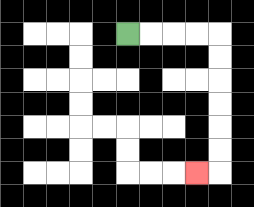{'start': '[5, 1]', 'end': '[8, 7]', 'path_directions': 'R,R,R,R,D,D,D,D,D,D,L', 'path_coordinates': '[[5, 1], [6, 1], [7, 1], [8, 1], [9, 1], [9, 2], [9, 3], [9, 4], [9, 5], [9, 6], [9, 7], [8, 7]]'}